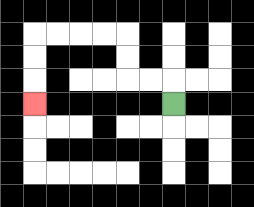{'start': '[7, 4]', 'end': '[1, 4]', 'path_directions': 'U,L,L,U,U,L,L,L,L,D,D,D', 'path_coordinates': '[[7, 4], [7, 3], [6, 3], [5, 3], [5, 2], [5, 1], [4, 1], [3, 1], [2, 1], [1, 1], [1, 2], [1, 3], [1, 4]]'}